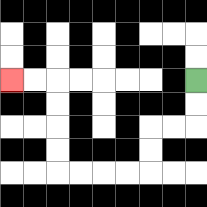{'start': '[8, 3]', 'end': '[0, 3]', 'path_directions': 'D,D,L,L,D,D,L,L,L,L,U,U,U,U,L,L', 'path_coordinates': '[[8, 3], [8, 4], [8, 5], [7, 5], [6, 5], [6, 6], [6, 7], [5, 7], [4, 7], [3, 7], [2, 7], [2, 6], [2, 5], [2, 4], [2, 3], [1, 3], [0, 3]]'}